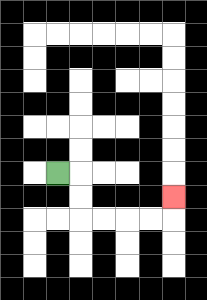{'start': '[2, 7]', 'end': '[7, 8]', 'path_directions': 'R,D,D,R,R,R,R,U', 'path_coordinates': '[[2, 7], [3, 7], [3, 8], [3, 9], [4, 9], [5, 9], [6, 9], [7, 9], [7, 8]]'}